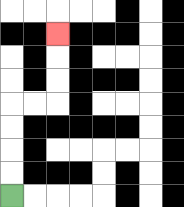{'start': '[0, 8]', 'end': '[2, 1]', 'path_directions': 'U,U,U,U,R,R,U,U,U', 'path_coordinates': '[[0, 8], [0, 7], [0, 6], [0, 5], [0, 4], [1, 4], [2, 4], [2, 3], [2, 2], [2, 1]]'}